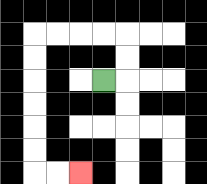{'start': '[4, 3]', 'end': '[3, 7]', 'path_directions': 'R,U,U,L,L,L,L,D,D,D,D,D,D,R,R', 'path_coordinates': '[[4, 3], [5, 3], [5, 2], [5, 1], [4, 1], [3, 1], [2, 1], [1, 1], [1, 2], [1, 3], [1, 4], [1, 5], [1, 6], [1, 7], [2, 7], [3, 7]]'}